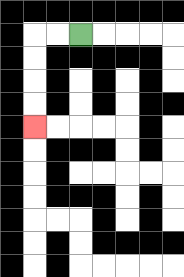{'start': '[3, 1]', 'end': '[1, 5]', 'path_directions': 'L,L,D,D,D,D', 'path_coordinates': '[[3, 1], [2, 1], [1, 1], [1, 2], [1, 3], [1, 4], [1, 5]]'}